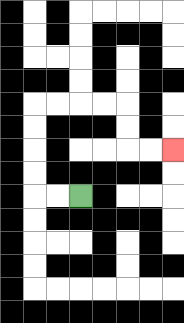{'start': '[3, 8]', 'end': '[7, 6]', 'path_directions': 'L,L,U,U,U,U,R,R,R,R,D,D,R,R', 'path_coordinates': '[[3, 8], [2, 8], [1, 8], [1, 7], [1, 6], [1, 5], [1, 4], [2, 4], [3, 4], [4, 4], [5, 4], [5, 5], [5, 6], [6, 6], [7, 6]]'}